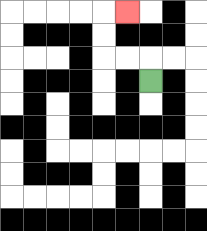{'start': '[6, 3]', 'end': '[5, 0]', 'path_directions': 'U,L,L,U,U,R', 'path_coordinates': '[[6, 3], [6, 2], [5, 2], [4, 2], [4, 1], [4, 0], [5, 0]]'}